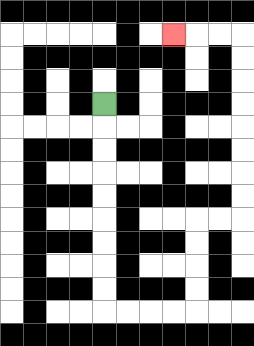{'start': '[4, 4]', 'end': '[7, 1]', 'path_directions': 'D,D,D,D,D,D,D,D,D,R,R,R,R,U,U,U,U,R,R,U,U,U,U,U,U,U,U,L,L,L', 'path_coordinates': '[[4, 4], [4, 5], [4, 6], [4, 7], [4, 8], [4, 9], [4, 10], [4, 11], [4, 12], [4, 13], [5, 13], [6, 13], [7, 13], [8, 13], [8, 12], [8, 11], [8, 10], [8, 9], [9, 9], [10, 9], [10, 8], [10, 7], [10, 6], [10, 5], [10, 4], [10, 3], [10, 2], [10, 1], [9, 1], [8, 1], [7, 1]]'}